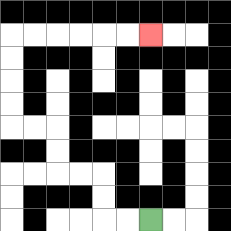{'start': '[6, 9]', 'end': '[6, 1]', 'path_directions': 'L,L,U,U,L,L,U,U,L,L,U,U,U,U,R,R,R,R,R,R', 'path_coordinates': '[[6, 9], [5, 9], [4, 9], [4, 8], [4, 7], [3, 7], [2, 7], [2, 6], [2, 5], [1, 5], [0, 5], [0, 4], [0, 3], [0, 2], [0, 1], [1, 1], [2, 1], [3, 1], [4, 1], [5, 1], [6, 1]]'}